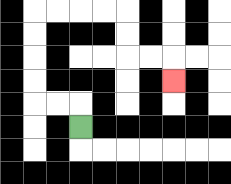{'start': '[3, 5]', 'end': '[7, 3]', 'path_directions': 'U,L,L,U,U,U,U,R,R,R,R,D,D,R,R,D', 'path_coordinates': '[[3, 5], [3, 4], [2, 4], [1, 4], [1, 3], [1, 2], [1, 1], [1, 0], [2, 0], [3, 0], [4, 0], [5, 0], [5, 1], [5, 2], [6, 2], [7, 2], [7, 3]]'}